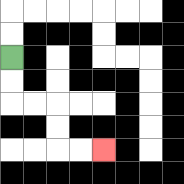{'start': '[0, 2]', 'end': '[4, 6]', 'path_directions': 'D,D,R,R,D,D,R,R', 'path_coordinates': '[[0, 2], [0, 3], [0, 4], [1, 4], [2, 4], [2, 5], [2, 6], [3, 6], [4, 6]]'}